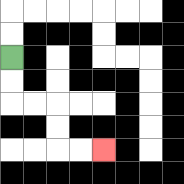{'start': '[0, 2]', 'end': '[4, 6]', 'path_directions': 'D,D,R,R,D,D,R,R', 'path_coordinates': '[[0, 2], [0, 3], [0, 4], [1, 4], [2, 4], [2, 5], [2, 6], [3, 6], [4, 6]]'}